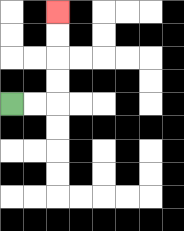{'start': '[0, 4]', 'end': '[2, 0]', 'path_directions': 'R,R,U,U,U,U', 'path_coordinates': '[[0, 4], [1, 4], [2, 4], [2, 3], [2, 2], [2, 1], [2, 0]]'}